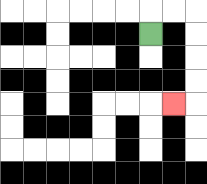{'start': '[6, 1]', 'end': '[7, 4]', 'path_directions': 'U,R,R,D,D,D,D,L', 'path_coordinates': '[[6, 1], [6, 0], [7, 0], [8, 0], [8, 1], [8, 2], [8, 3], [8, 4], [7, 4]]'}